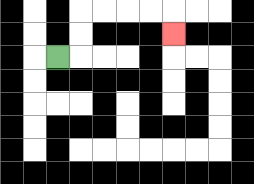{'start': '[2, 2]', 'end': '[7, 1]', 'path_directions': 'R,U,U,R,R,R,R,D', 'path_coordinates': '[[2, 2], [3, 2], [3, 1], [3, 0], [4, 0], [5, 0], [6, 0], [7, 0], [7, 1]]'}